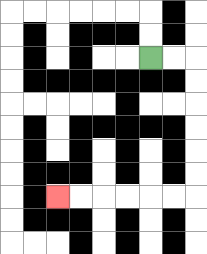{'start': '[6, 2]', 'end': '[2, 8]', 'path_directions': 'R,R,D,D,D,D,D,D,L,L,L,L,L,L', 'path_coordinates': '[[6, 2], [7, 2], [8, 2], [8, 3], [8, 4], [8, 5], [8, 6], [8, 7], [8, 8], [7, 8], [6, 8], [5, 8], [4, 8], [3, 8], [2, 8]]'}